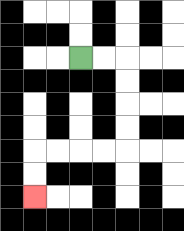{'start': '[3, 2]', 'end': '[1, 8]', 'path_directions': 'R,R,D,D,D,D,L,L,L,L,D,D', 'path_coordinates': '[[3, 2], [4, 2], [5, 2], [5, 3], [5, 4], [5, 5], [5, 6], [4, 6], [3, 6], [2, 6], [1, 6], [1, 7], [1, 8]]'}